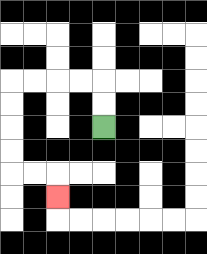{'start': '[4, 5]', 'end': '[2, 8]', 'path_directions': 'U,U,L,L,L,L,D,D,D,D,R,R,D', 'path_coordinates': '[[4, 5], [4, 4], [4, 3], [3, 3], [2, 3], [1, 3], [0, 3], [0, 4], [0, 5], [0, 6], [0, 7], [1, 7], [2, 7], [2, 8]]'}